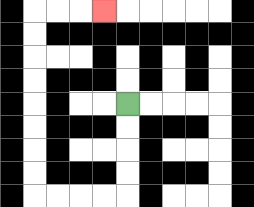{'start': '[5, 4]', 'end': '[4, 0]', 'path_directions': 'D,D,D,D,L,L,L,L,U,U,U,U,U,U,U,U,R,R,R', 'path_coordinates': '[[5, 4], [5, 5], [5, 6], [5, 7], [5, 8], [4, 8], [3, 8], [2, 8], [1, 8], [1, 7], [1, 6], [1, 5], [1, 4], [1, 3], [1, 2], [1, 1], [1, 0], [2, 0], [3, 0], [4, 0]]'}